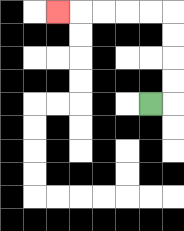{'start': '[6, 4]', 'end': '[2, 0]', 'path_directions': 'R,U,U,U,U,L,L,L,L,L', 'path_coordinates': '[[6, 4], [7, 4], [7, 3], [7, 2], [7, 1], [7, 0], [6, 0], [5, 0], [4, 0], [3, 0], [2, 0]]'}